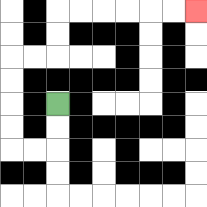{'start': '[2, 4]', 'end': '[8, 0]', 'path_directions': 'D,D,L,L,U,U,U,U,R,R,U,U,R,R,R,R,R,R', 'path_coordinates': '[[2, 4], [2, 5], [2, 6], [1, 6], [0, 6], [0, 5], [0, 4], [0, 3], [0, 2], [1, 2], [2, 2], [2, 1], [2, 0], [3, 0], [4, 0], [5, 0], [6, 0], [7, 0], [8, 0]]'}